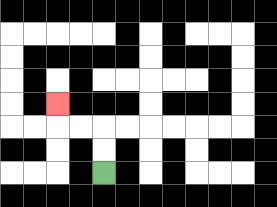{'start': '[4, 7]', 'end': '[2, 4]', 'path_directions': 'U,U,L,L,U', 'path_coordinates': '[[4, 7], [4, 6], [4, 5], [3, 5], [2, 5], [2, 4]]'}